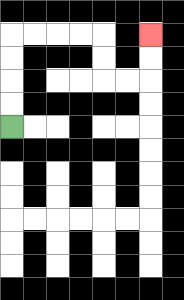{'start': '[0, 5]', 'end': '[6, 1]', 'path_directions': 'U,U,U,U,R,R,R,R,D,D,R,R,U,U', 'path_coordinates': '[[0, 5], [0, 4], [0, 3], [0, 2], [0, 1], [1, 1], [2, 1], [3, 1], [4, 1], [4, 2], [4, 3], [5, 3], [6, 3], [6, 2], [6, 1]]'}